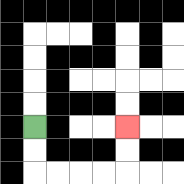{'start': '[1, 5]', 'end': '[5, 5]', 'path_directions': 'D,D,R,R,R,R,U,U', 'path_coordinates': '[[1, 5], [1, 6], [1, 7], [2, 7], [3, 7], [4, 7], [5, 7], [5, 6], [5, 5]]'}